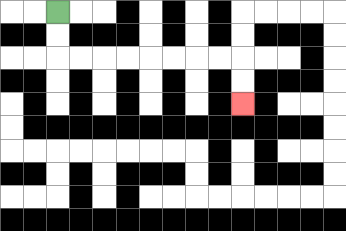{'start': '[2, 0]', 'end': '[10, 4]', 'path_directions': 'D,D,R,R,R,R,R,R,R,R,D,D', 'path_coordinates': '[[2, 0], [2, 1], [2, 2], [3, 2], [4, 2], [5, 2], [6, 2], [7, 2], [8, 2], [9, 2], [10, 2], [10, 3], [10, 4]]'}